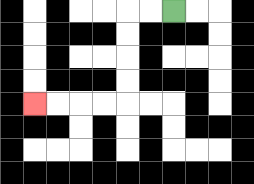{'start': '[7, 0]', 'end': '[1, 4]', 'path_directions': 'L,L,D,D,D,D,L,L,L,L', 'path_coordinates': '[[7, 0], [6, 0], [5, 0], [5, 1], [5, 2], [5, 3], [5, 4], [4, 4], [3, 4], [2, 4], [1, 4]]'}